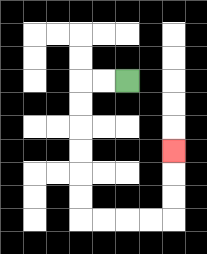{'start': '[5, 3]', 'end': '[7, 6]', 'path_directions': 'L,L,D,D,D,D,D,D,R,R,R,R,U,U,U', 'path_coordinates': '[[5, 3], [4, 3], [3, 3], [3, 4], [3, 5], [3, 6], [3, 7], [3, 8], [3, 9], [4, 9], [5, 9], [6, 9], [7, 9], [7, 8], [7, 7], [7, 6]]'}